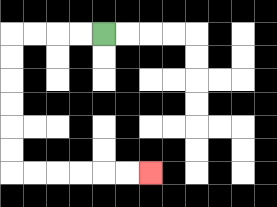{'start': '[4, 1]', 'end': '[6, 7]', 'path_directions': 'L,L,L,L,D,D,D,D,D,D,R,R,R,R,R,R', 'path_coordinates': '[[4, 1], [3, 1], [2, 1], [1, 1], [0, 1], [0, 2], [0, 3], [0, 4], [0, 5], [0, 6], [0, 7], [1, 7], [2, 7], [3, 7], [4, 7], [5, 7], [6, 7]]'}